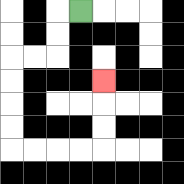{'start': '[3, 0]', 'end': '[4, 3]', 'path_directions': 'L,D,D,L,L,D,D,D,D,R,R,R,R,U,U,U', 'path_coordinates': '[[3, 0], [2, 0], [2, 1], [2, 2], [1, 2], [0, 2], [0, 3], [0, 4], [0, 5], [0, 6], [1, 6], [2, 6], [3, 6], [4, 6], [4, 5], [4, 4], [4, 3]]'}